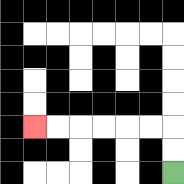{'start': '[7, 7]', 'end': '[1, 5]', 'path_directions': 'U,U,L,L,L,L,L,L', 'path_coordinates': '[[7, 7], [7, 6], [7, 5], [6, 5], [5, 5], [4, 5], [3, 5], [2, 5], [1, 5]]'}